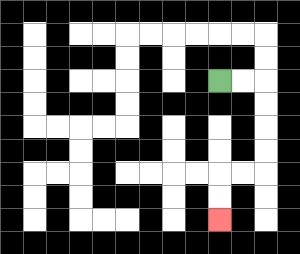{'start': '[9, 3]', 'end': '[9, 9]', 'path_directions': 'R,R,D,D,D,D,L,L,D,D', 'path_coordinates': '[[9, 3], [10, 3], [11, 3], [11, 4], [11, 5], [11, 6], [11, 7], [10, 7], [9, 7], [9, 8], [9, 9]]'}